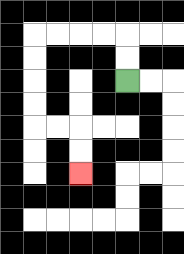{'start': '[5, 3]', 'end': '[3, 7]', 'path_directions': 'U,U,L,L,L,L,D,D,D,D,R,R,D,D', 'path_coordinates': '[[5, 3], [5, 2], [5, 1], [4, 1], [3, 1], [2, 1], [1, 1], [1, 2], [1, 3], [1, 4], [1, 5], [2, 5], [3, 5], [3, 6], [3, 7]]'}